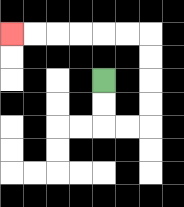{'start': '[4, 3]', 'end': '[0, 1]', 'path_directions': 'D,D,R,R,U,U,U,U,L,L,L,L,L,L', 'path_coordinates': '[[4, 3], [4, 4], [4, 5], [5, 5], [6, 5], [6, 4], [6, 3], [6, 2], [6, 1], [5, 1], [4, 1], [3, 1], [2, 1], [1, 1], [0, 1]]'}